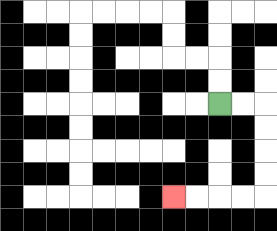{'start': '[9, 4]', 'end': '[7, 8]', 'path_directions': 'R,R,D,D,D,D,L,L,L,L', 'path_coordinates': '[[9, 4], [10, 4], [11, 4], [11, 5], [11, 6], [11, 7], [11, 8], [10, 8], [9, 8], [8, 8], [7, 8]]'}